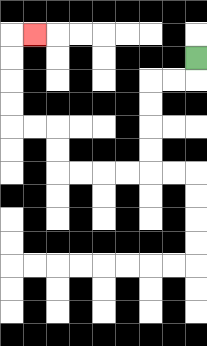{'start': '[8, 2]', 'end': '[1, 1]', 'path_directions': 'D,L,L,D,D,D,D,L,L,L,L,U,U,L,L,U,U,U,U,R', 'path_coordinates': '[[8, 2], [8, 3], [7, 3], [6, 3], [6, 4], [6, 5], [6, 6], [6, 7], [5, 7], [4, 7], [3, 7], [2, 7], [2, 6], [2, 5], [1, 5], [0, 5], [0, 4], [0, 3], [0, 2], [0, 1], [1, 1]]'}